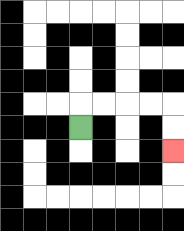{'start': '[3, 5]', 'end': '[7, 6]', 'path_directions': 'U,R,R,R,R,D,D', 'path_coordinates': '[[3, 5], [3, 4], [4, 4], [5, 4], [6, 4], [7, 4], [7, 5], [7, 6]]'}